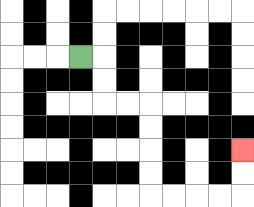{'start': '[3, 2]', 'end': '[10, 6]', 'path_directions': 'R,D,D,R,R,D,D,D,D,R,R,R,R,U,U', 'path_coordinates': '[[3, 2], [4, 2], [4, 3], [4, 4], [5, 4], [6, 4], [6, 5], [6, 6], [6, 7], [6, 8], [7, 8], [8, 8], [9, 8], [10, 8], [10, 7], [10, 6]]'}